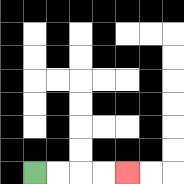{'start': '[1, 7]', 'end': '[5, 7]', 'path_directions': 'R,R,R,R', 'path_coordinates': '[[1, 7], [2, 7], [3, 7], [4, 7], [5, 7]]'}